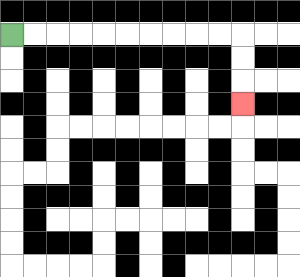{'start': '[0, 1]', 'end': '[10, 4]', 'path_directions': 'R,R,R,R,R,R,R,R,R,R,D,D,D', 'path_coordinates': '[[0, 1], [1, 1], [2, 1], [3, 1], [4, 1], [5, 1], [6, 1], [7, 1], [8, 1], [9, 1], [10, 1], [10, 2], [10, 3], [10, 4]]'}